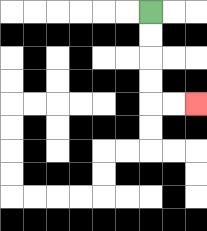{'start': '[6, 0]', 'end': '[8, 4]', 'path_directions': 'D,D,D,D,R,R', 'path_coordinates': '[[6, 0], [6, 1], [6, 2], [6, 3], [6, 4], [7, 4], [8, 4]]'}